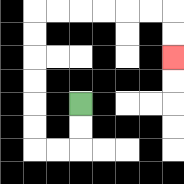{'start': '[3, 4]', 'end': '[7, 2]', 'path_directions': 'D,D,L,L,U,U,U,U,U,U,R,R,R,R,R,R,D,D', 'path_coordinates': '[[3, 4], [3, 5], [3, 6], [2, 6], [1, 6], [1, 5], [1, 4], [1, 3], [1, 2], [1, 1], [1, 0], [2, 0], [3, 0], [4, 0], [5, 0], [6, 0], [7, 0], [7, 1], [7, 2]]'}